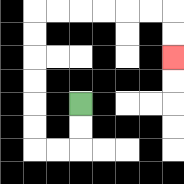{'start': '[3, 4]', 'end': '[7, 2]', 'path_directions': 'D,D,L,L,U,U,U,U,U,U,R,R,R,R,R,R,D,D', 'path_coordinates': '[[3, 4], [3, 5], [3, 6], [2, 6], [1, 6], [1, 5], [1, 4], [1, 3], [1, 2], [1, 1], [1, 0], [2, 0], [3, 0], [4, 0], [5, 0], [6, 0], [7, 0], [7, 1], [7, 2]]'}